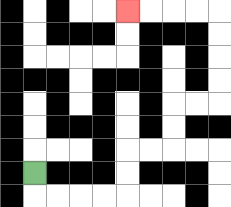{'start': '[1, 7]', 'end': '[5, 0]', 'path_directions': 'D,R,R,R,R,U,U,R,R,U,U,R,R,U,U,U,U,L,L,L,L', 'path_coordinates': '[[1, 7], [1, 8], [2, 8], [3, 8], [4, 8], [5, 8], [5, 7], [5, 6], [6, 6], [7, 6], [7, 5], [7, 4], [8, 4], [9, 4], [9, 3], [9, 2], [9, 1], [9, 0], [8, 0], [7, 0], [6, 0], [5, 0]]'}